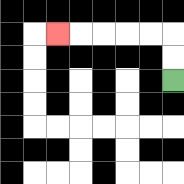{'start': '[7, 3]', 'end': '[2, 1]', 'path_directions': 'U,U,L,L,L,L,L', 'path_coordinates': '[[7, 3], [7, 2], [7, 1], [6, 1], [5, 1], [4, 1], [3, 1], [2, 1]]'}